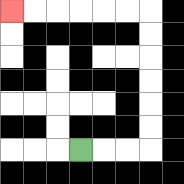{'start': '[3, 6]', 'end': '[0, 0]', 'path_directions': 'R,R,R,U,U,U,U,U,U,L,L,L,L,L,L', 'path_coordinates': '[[3, 6], [4, 6], [5, 6], [6, 6], [6, 5], [6, 4], [6, 3], [6, 2], [6, 1], [6, 0], [5, 0], [4, 0], [3, 0], [2, 0], [1, 0], [0, 0]]'}